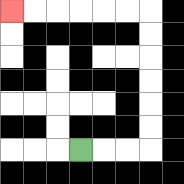{'start': '[3, 6]', 'end': '[0, 0]', 'path_directions': 'R,R,R,U,U,U,U,U,U,L,L,L,L,L,L', 'path_coordinates': '[[3, 6], [4, 6], [5, 6], [6, 6], [6, 5], [6, 4], [6, 3], [6, 2], [6, 1], [6, 0], [5, 0], [4, 0], [3, 0], [2, 0], [1, 0], [0, 0]]'}